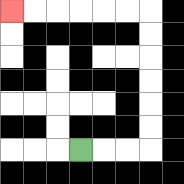{'start': '[3, 6]', 'end': '[0, 0]', 'path_directions': 'R,R,R,U,U,U,U,U,U,L,L,L,L,L,L', 'path_coordinates': '[[3, 6], [4, 6], [5, 6], [6, 6], [6, 5], [6, 4], [6, 3], [6, 2], [6, 1], [6, 0], [5, 0], [4, 0], [3, 0], [2, 0], [1, 0], [0, 0]]'}